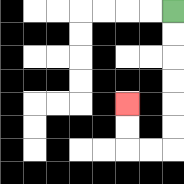{'start': '[7, 0]', 'end': '[5, 4]', 'path_directions': 'D,D,D,D,D,D,L,L,U,U', 'path_coordinates': '[[7, 0], [7, 1], [7, 2], [7, 3], [7, 4], [7, 5], [7, 6], [6, 6], [5, 6], [5, 5], [5, 4]]'}